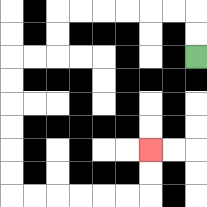{'start': '[8, 2]', 'end': '[6, 6]', 'path_directions': 'U,U,L,L,L,L,L,L,D,D,L,L,D,D,D,D,D,D,R,R,R,R,R,R,U,U', 'path_coordinates': '[[8, 2], [8, 1], [8, 0], [7, 0], [6, 0], [5, 0], [4, 0], [3, 0], [2, 0], [2, 1], [2, 2], [1, 2], [0, 2], [0, 3], [0, 4], [0, 5], [0, 6], [0, 7], [0, 8], [1, 8], [2, 8], [3, 8], [4, 8], [5, 8], [6, 8], [6, 7], [6, 6]]'}